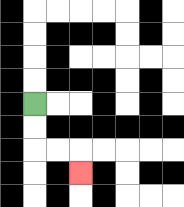{'start': '[1, 4]', 'end': '[3, 7]', 'path_directions': 'D,D,R,R,D', 'path_coordinates': '[[1, 4], [1, 5], [1, 6], [2, 6], [3, 6], [3, 7]]'}